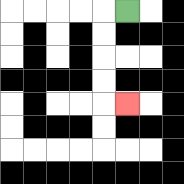{'start': '[5, 0]', 'end': '[5, 4]', 'path_directions': 'L,D,D,D,D,R', 'path_coordinates': '[[5, 0], [4, 0], [4, 1], [4, 2], [4, 3], [4, 4], [5, 4]]'}